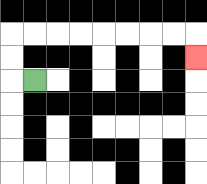{'start': '[1, 3]', 'end': '[8, 2]', 'path_directions': 'L,U,U,R,R,R,R,R,R,R,R,D', 'path_coordinates': '[[1, 3], [0, 3], [0, 2], [0, 1], [1, 1], [2, 1], [3, 1], [4, 1], [5, 1], [6, 1], [7, 1], [8, 1], [8, 2]]'}